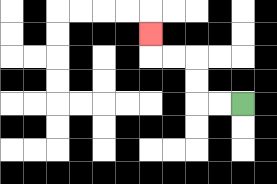{'start': '[10, 4]', 'end': '[6, 1]', 'path_directions': 'L,L,U,U,L,L,U', 'path_coordinates': '[[10, 4], [9, 4], [8, 4], [8, 3], [8, 2], [7, 2], [6, 2], [6, 1]]'}